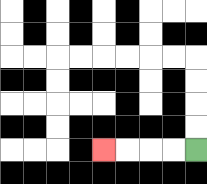{'start': '[8, 6]', 'end': '[4, 6]', 'path_directions': 'L,L,L,L', 'path_coordinates': '[[8, 6], [7, 6], [6, 6], [5, 6], [4, 6]]'}